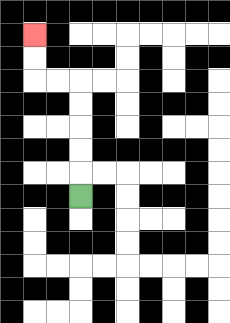{'start': '[3, 8]', 'end': '[1, 1]', 'path_directions': 'U,U,U,U,U,L,L,U,U', 'path_coordinates': '[[3, 8], [3, 7], [3, 6], [3, 5], [3, 4], [3, 3], [2, 3], [1, 3], [1, 2], [1, 1]]'}